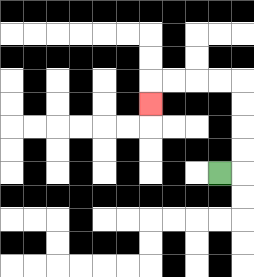{'start': '[9, 7]', 'end': '[6, 4]', 'path_directions': 'R,U,U,U,U,L,L,L,L,D', 'path_coordinates': '[[9, 7], [10, 7], [10, 6], [10, 5], [10, 4], [10, 3], [9, 3], [8, 3], [7, 3], [6, 3], [6, 4]]'}